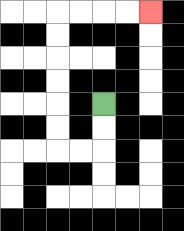{'start': '[4, 4]', 'end': '[6, 0]', 'path_directions': 'D,D,L,L,U,U,U,U,U,U,R,R,R,R', 'path_coordinates': '[[4, 4], [4, 5], [4, 6], [3, 6], [2, 6], [2, 5], [2, 4], [2, 3], [2, 2], [2, 1], [2, 0], [3, 0], [4, 0], [5, 0], [6, 0]]'}